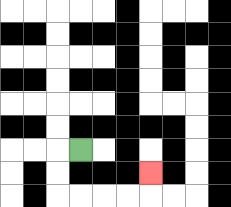{'start': '[3, 6]', 'end': '[6, 7]', 'path_directions': 'L,D,D,R,R,R,R,U', 'path_coordinates': '[[3, 6], [2, 6], [2, 7], [2, 8], [3, 8], [4, 8], [5, 8], [6, 8], [6, 7]]'}